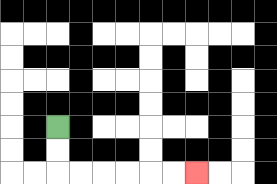{'start': '[2, 5]', 'end': '[8, 7]', 'path_directions': 'D,D,R,R,R,R,R,R', 'path_coordinates': '[[2, 5], [2, 6], [2, 7], [3, 7], [4, 7], [5, 7], [6, 7], [7, 7], [8, 7]]'}